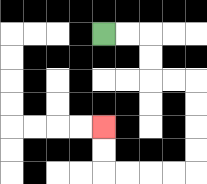{'start': '[4, 1]', 'end': '[4, 5]', 'path_directions': 'R,R,D,D,R,R,D,D,D,D,L,L,L,L,U,U', 'path_coordinates': '[[4, 1], [5, 1], [6, 1], [6, 2], [6, 3], [7, 3], [8, 3], [8, 4], [8, 5], [8, 6], [8, 7], [7, 7], [6, 7], [5, 7], [4, 7], [4, 6], [4, 5]]'}